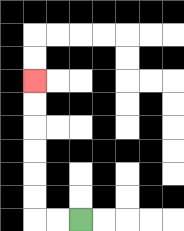{'start': '[3, 9]', 'end': '[1, 3]', 'path_directions': 'L,L,U,U,U,U,U,U', 'path_coordinates': '[[3, 9], [2, 9], [1, 9], [1, 8], [1, 7], [1, 6], [1, 5], [1, 4], [1, 3]]'}